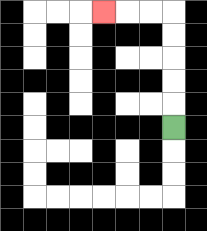{'start': '[7, 5]', 'end': '[4, 0]', 'path_directions': 'U,U,U,U,U,L,L,L', 'path_coordinates': '[[7, 5], [7, 4], [7, 3], [7, 2], [7, 1], [7, 0], [6, 0], [5, 0], [4, 0]]'}